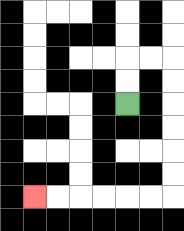{'start': '[5, 4]', 'end': '[1, 8]', 'path_directions': 'U,U,R,R,D,D,D,D,D,D,L,L,L,L,L,L', 'path_coordinates': '[[5, 4], [5, 3], [5, 2], [6, 2], [7, 2], [7, 3], [7, 4], [7, 5], [7, 6], [7, 7], [7, 8], [6, 8], [5, 8], [4, 8], [3, 8], [2, 8], [1, 8]]'}